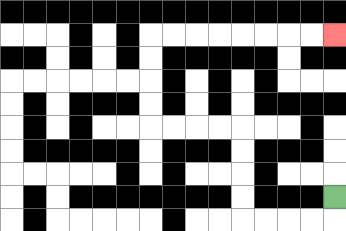{'start': '[14, 8]', 'end': '[14, 1]', 'path_directions': 'D,L,L,L,L,U,U,U,U,L,L,L,L,U,U,U,U,R,R,R,R,R,R,R,R', 'path_coordinates': '[[14, 8], [14, 9], [13, 9], [12, 9], [11, 9], [10, 9], [10, 8], [10, 7], [10, 6], [10, 5], [9, 5], [8, 5], [7, 5], [6, 5], [6, 4], [6, 3], [6, 2], [6, 1], [7, 1], [8, 1], [9, 1], [10, 1], [11, 1], [12, 1], [13, 1], [14, 1]]'}